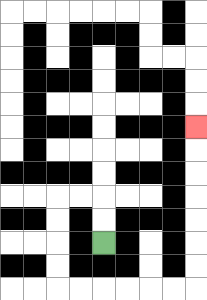{'start': '[4, 10]', 'end': '[8, 5]', 'path_directions': 'U,U,L,L,D,D,D,D,R,R,R,R,R,R,U,U,U,U,U,U,U', 'path_coordinates': '[[4, 10], [4, 9], [4, 8], [3, 8], [2, 8], [2, 9], [2, 10], [2, 11], [2, 12], [3, 12], [4, 12], [5, 12], [6, 12], [7, 12], [8, 12], [8, 11], [8, 10], [8, 9], [8, 8], [8, 7], [8, 6], [8, 5]]'}